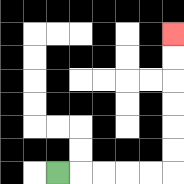{'start': '[2, 7]', 'end': '[7, 1]', 'path_directions': 'R,R,R,R,R,U,U,U,U,U,U', 'path_coordinates': '[[2, 7], [3, 7], [4, 7], [5, 7], [6, 7], [7, 7], [7, 6], [7, 5], [7, 4], [7, 3], [7, 2], [7, 1]]'}